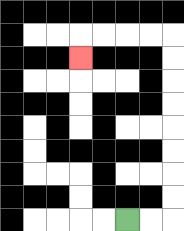{'start': '[5, 9]', 'end': '[3, 2]', 'path_directions': 'R,R,U,U,U,U,U,U,U,U,L,L,L,L,D', 'path_coordinates': '[[5, 9], [6, 9], [7, 9], [7, 8], [7, 7], [7, 6], [7, 5], [7, 4], [7, 3], [7, 2], [7, 1], [6, 1], [5, 1], [4, 1], [3, 1], [3, 2]]'}